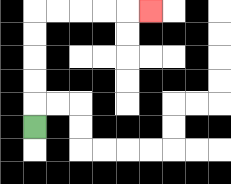{'start': '[1, 5]', 'end': '[6, 0]', 'path_directions': 'U,U,U,U,U,R,R,R,R,R', 'path_coordinates': '[[1, 5], [1, 4], [1, 3], [1, 2], [1, 1], [1, 0], [2, 0], [3, 0], [4, 0], [5, 0], [6, 0]]'}